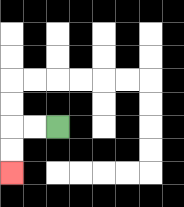{'start': '[2, 5]', 'end': '[0, 7]', 'path_directions': 'L,L,D,D', 'path_coordinates': '[[2, 5], [1, 5], [0, 5], [0, 6], [0, 7]]'}